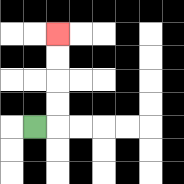{'start': '[1, 5]', 'end': '[2, 1]', 'path_directions': 'R,U,U,U,U', 'path_coordinates': '[[1, 5], [2, 5], [2, 4], [2, 3], [2, 2], [2, 1]]'}